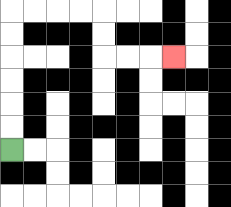{'start': '[0, 6]', 'end': '[7, 2]', 'path_directions': 'U,U,U,U,U,U,R,R,R,R,D,D,R,R,R', 'path_coordinates': '[[0, 6], [0, 5], [0, 4], [0, 3], [0, 2], [0, 1], [0, 0], [1, 0], [2, 0], [3, 0], [4, 0], [4, 1], [4, 2], [5, 2], [6, 2], [7, 2]]'}